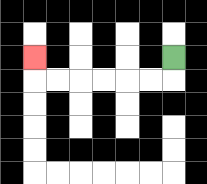{'start': '[7, 2]', 'end': '[1, 2]', 'path_directions': 'D,L,L,L,L,L,L,U', 'path_coordinates': '[[7, 2], [7, 3], [6, 3], [5, 3], [4, 3], [3, 3], [2, 3], [1, 3], [1, 2]]'}